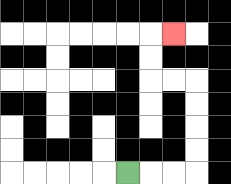{'start': '[5, 7]', 'end': '[7, 1]', 'path_directions': 'R,R,R,U,U,U,U,L,L,U,U,R', 'path_coordinates': '[[5, 7], [6, 7], [7, 7], [8, 7], [8, 6], [8, 5], [8, 4], [8, 3], [7, 3], [6, 3], [6, 2], [6, 1], [7, 1]]'}